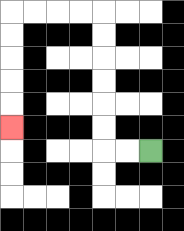{'start': '[6, 6]', 'end': '[0, 5]', 'path_directions': 'L,L,U,U,U,U,U,U,L,L,L,L,D,D,D,D,D', 'path_coordinates': '[[6, 6], [5, 6], [4, 6], [4, 5], [4, 4], [4, 3], [4, 2], [4, 1], [4, 0], [3, 0], [2, 0], [1, 0], [0, 0], [0, 1], [0, 2], [0, 3], [0, 4], [0, 5]]'}